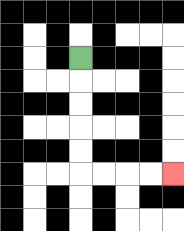{'start': '[3, 2]', 'end': '[7, 7]', 'path_directions': 'D,D,D,D,D,R,R,R,R', 'path_coordinates': '[[3, 2], [3, 3], [3, 4], [3, 5], [3, 6], [3, 7], [4, 7], [5, 7], [6, 7], [7, 7]]'}